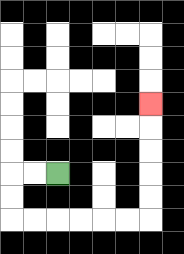{'start': '[2, 7]', 'end': '[6, 4]', 'path_directions': 'L,L,D,D,R,R,R,R,R,R,U,U,U,U,U', 'path_coordinates': '[[2, 7], [1, 7], [0, 7], [0, 8], [0, 9], [1, 9], [2, 9], [3, 9], [4, 9], [5, 9], [6, 9], [6, 8], [6, 7], [6, 6], [6, 5], [6, 4]]'}